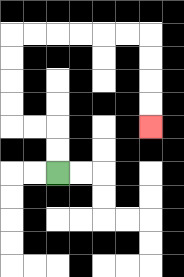{'start': '[2, 7]', 'end': '[6, 5]', 'path_directions': 'U,U,L,L,U,U,U,U,R,R,R,R,R,R,D,D,D,D', 'path_coordinates': '[[2, 7], [2, 6], [2, 5], [1, 5], [0, 5], [0, 4], [0, 3], [0, 2], [0, 1], [1, 1], [2, 1], [3, 1], [4, 1], [5, 1], [6, 1], [6, 2], [6, 3], [6, 4], [6, 5]]'}